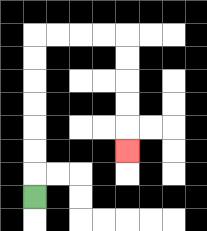{'start': '[1, 8]', 'end': '[5, 6]', 'path_directions': 'U,U,U,U,U,U,U,R,R,R,R,D,D,D,D,D', 'path_coordinates': '[[1, 8], [1, 7], [1, 6], [1, 5], [1, 4], [1, 3], [1, 2], [1, 1], [2, 1], [3, 1], [4, 1], [5, 1], [5, 2], [5, 3], [5, 4], [5, 5], [5, 6]]'}